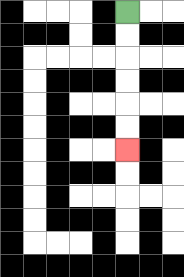{'start': '[5, 0]', 'end': '[5, 6]', 'path_directions': 'D,D,D,D,D,D', 'path_coordinates': '[[5, 0], [5, 1], [5, 2], [5, 3], [5, 4], [5, 5], [5, 6]]'}